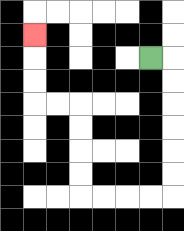{'start': '[6, 2]', 'end': '[1, 1]', 'path_directions': 'R,D,D,D,D,D,D,L,L,L,L,U,U,U,U,L,L,U,U,U', 'path_coordinates': '[[6, 2], [7, 2], [7, 3], [7, 4], [7, 5], [7, 6], [7, 7], [7, 8], [6, 8], [5, 8], [4, 8], [3, 8], [3, 7], [3, 6], [3, 5], [3, 4], [2, 4], [1, 4], [1, 3], [1, 2], [1, 1]]'}